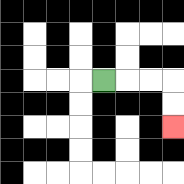{'start': '[4, 3]', 'end': '[7, 5]', 'path_directions': 'R,R,R,D,D', 'path_coordinates': '[[4, 3], [5, 3], [6, 3], [7, 3], [7, 4], [7, 5]]'}